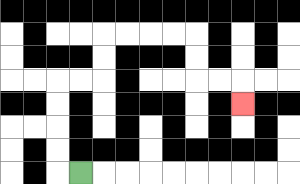{'start': '[3, 7]', 'end': '[10, 4]', 'path_directions': 'L,U,U,U,U,R,R,U,U,R,R,R,R,D,D,R,R,D', 'path_coordinates': '[[3, 7], [2, 7], [2, 6], [2, 5], [2, 4], [2, 3], [3, 3], [4, 3], [4, 2], [4, 1], [5, 1], [6, 1], [7, 1], [8, 1], [8, 2], [8, 3], [9, 3], [10, 3], [10, 4]]'}